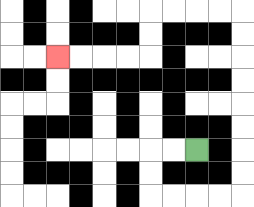{'start': '[8, 6]', 'end': '[2, 2]', 'path_directions': 'L,L,D,D,R,R,R,R,U,U,U,U,U,U,U,U,L,L,L,L,D,D,L,L,L,L', 'path_coordinates': '[[8, 6], [7, 6], [6, 6], [6, 7], [6, 8], [7, 8], [8, 8], [9, 8], [10, 8], [10, 7], [10, 6], [10, 5], [10, 4], [10, 3], [10, 2], [10, 1], [10, 0], [9, 0], [8, 0], [7, 0], [6, 0], [6, 1], [6, 2], [5, 2], [4, 2], [3, 2], [2, 2]]'}